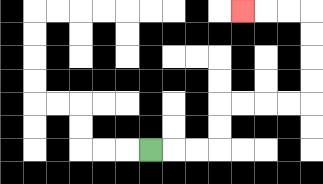{'start': '[6, 6]', 'end': '[10, 0]', 'path_directions': 'R,R,R,U,U,R,R,R,R,U,U,U,U,L,L,L', 'path_coordinates': '[[6, 6], [7, 6], [8, 6], [9, 6], [9, 5], [9, 4], [10, 4], [11, 4], [12, 4], [13, 4], [13, 3], [13, 2], [13, 1], [13, 0], [12, 0], [11, 0], [10, 0]]'}